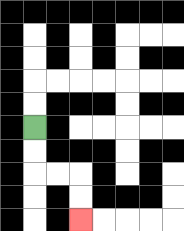{'start': '[1, 5]', 'end': '[3, 9]', 'path_directions': 'D,D,R,R,D,D', 'path_coordinates': '[[1, 5], [1, 6], [1, 7], [2, 7], [3, 7], [3, 8], [3, 9]]'}